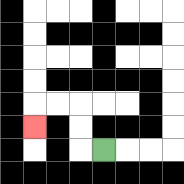{'start': '[4, 6]', 'end': '[1, 5]', 'path_directions': 'L,U,U,L,L,D', 'path_coordinates': '[[4, 6], [3, 6], [3, 5], [3, 4], [2, 4], [1, 4], [1, 5]]'}